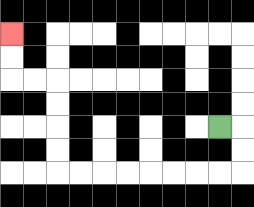{'start': '[9, 5]', 'end': '[0, 1]', 'path_directions': 'R,D,D,L,L,L,L,L,L,L,L,U,U,U,U,L,L,U,U', 'path_coordinates': '[[9, 5], [10, 5], [10, 6], [10, 7], [9, 7], [8, 7], [7, 7], [6, 7], [5, 7], [4, 7], [3, 7], [2, 7], [2, 6], [2, 5], [2, 4], [2, 3], [1, 3], [0, 3], [0, 2], [0, 1]]'}